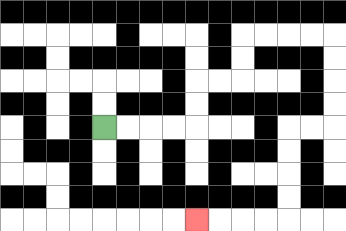{'start': '[4, 5]', 'end': '[8, 9]', 'path_directions': 'R,R,R,R,U,U,R,R,U,U,R,R,R,R,D,D,D,D,L,L,D,D,D,D,L,L,L,L', 'path_coordinates': '[[4, 5], [5, 5], [6, 5], [7, 5], [8, 5], [8, 4], [8, 3], [9, 3], [10, 3], [10, 2], [10, 1], [11, 1], [12, 1], [13, 1], [14, 1], [14, 2], [14, 3], [14, 4], [14, 5], [13, 5], [12, 5], [12, 6], [12, 7], [12, 8], [12, 9], [11, 9], [10, 9], [9, 9], [8, 9]]'}